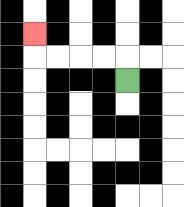{'start': '[5, 3]', 'end': '[1, 1]', 'path_directions': 'U,L,L,L,L,U', 'path_coordinates': '[[5, 3], [5, 2], [4, 2], [3, 2], [2, 2], [1, 2], [1, 1]]'}